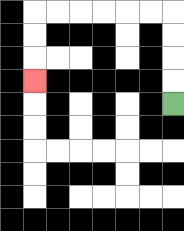{'start': '[7, 4]', 'end': '[1, 3]', 'path_directions': 'U,U,U,U,L,L,L,L,L,L,D,D,D', 'path_coordinates': '[[7, 4], [7, 3], [7, 2], [7, 1], [7, 0], [6, 0], [5, 0], [4, 0], [3, 0], [2, 0], [1, 0], [1, 1], [1, 2], [1, 3]]'}